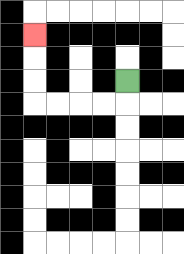{'start': '[5, 3]', 'end': '[1, 1]', 'path_directions': 'D,L,L,L,L,U,U,U', 'path_coordinates': '[[5, 3], [5, 4], [4, 4], [3, 4], [2, 4], [1, 4], [1, 3], [1, 2], [1, 1]]'}